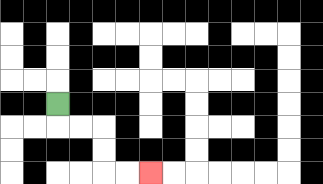{'start': '[2, 4]', 'end': '[6, 7]', 'path_directions': 'D,R,R,D,D,R,R', 'path_coordinates': '[[2, 4], [2, 5], [3, 5], [4, 5], [4, 6], [4, 7], [5, 7], [6, 7]]'}